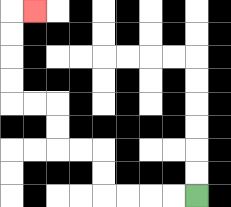{'start': '[8, 8]', 'end': '[1, 0]', 'path_directions': 'L,L,L,L,U,U,L,L,U,U,L,L,U,U,U,U,R', 'path_coordinates': '[[8, 8], [7, 8], [6, 8], [5, 8], [4, 8], [4, 7], [4, 6], [3, 6], [2, 6], [2, 5], [2, 4], [1, 4], [0, 4], [0, 3], [0, 2], [0, 1], [0, 0], [1, 0]]'}